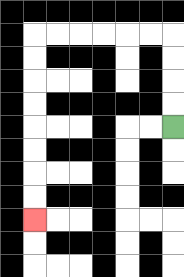{'start': '[7, 5]', 'end': '[1, 9]', 'path_directions': 'U,U,U,U,L,L,L,L,L,L,D,D,D,D,D,D,D,D', 'path_coordinates': '[[7, 5], [7, 4], [7, 3], [7, 2], [7, 1], [6, 1], [5, 1], [4, 1], [3, 1], [2, 1], [1, 1], [1, 2], [1, 3], [1, 4], [1, 5], [1, 6], [1, 7], [1, 8], [1, 9]]'}